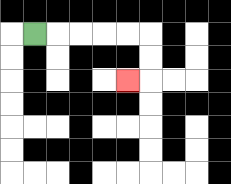{'start': '[1, 1]', 'end': '[5, 3]', 'path_directions': 'R,R,R,R,R,D,D,L', 'path_coordinates': '[[1, 1], [2, 1], [3, 1], [4, 1], [5, 1], [6, 1], [6, 2], [6, 3], [5, 3]]'}